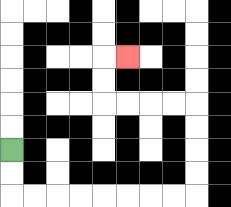{'start': '[0, 6]', 'end': '[5, 2]', 'path_directions': 'D,D,R,R,R,R,R,R,R,R,U,U,U,U,L,L,L,L,U,U,R', 'path_coordinates': '[[0, 6], [0, 7], [0, 8], [1, 8], [2, 8], [3, 8], [4, 8], [5, 8], [6, 8], [7, 8], [8, 8], [8, 7], [8, 6], [8, 5], [8, 4], [7, 4], [6, 4], [5, 4], [4, 4], [4, 3], [4, 2], [5, 2]]'}